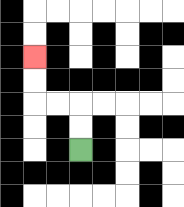{'start': '[3, 6]', 'end': '[1, 2]', 'path_directions': 'U,U,L,L,U,U', 'path_coordinates': '[[3, 6], [3, 5], [3, 4], [2, 4], [1, 4], [1, 3], [1, 2]]'}